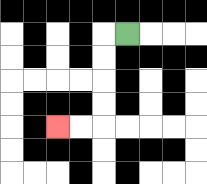{'start': '[5, 1]', 'end': '[2, 5]', 'path_directions': 'L,D,D,D,D,L,L', 'path_coordinates': '[[5, 1], [4, 1], [4, 2], [4, 3], [4, 4], [4, 5], [3, 5], [2, 5]]'}